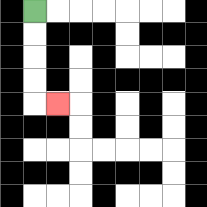{'start': '[1, 0]', 'end': '[2, 4]', 'path_directions': 'D,D,D,D,R', 'path_coordinates': '[[1, 0], [1, 1], [1, 2], [1, 3], [1, 4], [2, 4]]'}